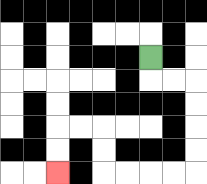{'start': '[6, 2]', 'end': '[2, 7]', 'path_directions': 'D,R,R,D,D,D,D,L,L,L,L,U,U,L,L,D,D', 'path_coordinates': '[[6, 2], [6, 3], [7, 3], [8, 3], [8, 4], [8, 5], [8, 6], [8, 7], [7, 7], [6, 7], [5, 7], [4, 7], [4, 6], [4, 5], [3, 5], [2, 5], [2, 6], [2, 7]]'}